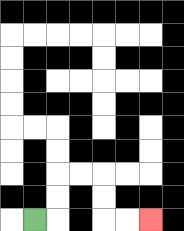{'start': '[1, 9]', 'end': '[6, 9]', 'path_directions': 'R,U,U,R,R,D,D,R,R', 'path_coordinates': '[[1, 9], [2, 9], [2, 8], [2, 7], [3, 7], [4, 7], [4, 8], [4, 9], [5, 9], [6, 9]]'}